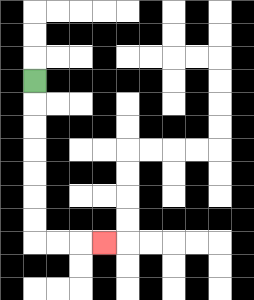{'start': '[1, 3]', 'end': '[4, 10]', 'path_directions': 'D,D,D,D,D,D,D,R,R,R', 'path_coordinates': '[[1, 3], [1, 4], [1, 5], [1, 6], [1, 7], [1, 8], [1, 9], [1, 10], [2, 10], [3, 10], [4, 10]]'}